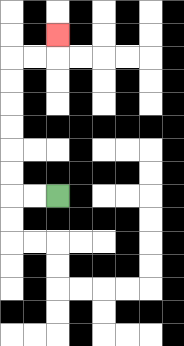{'start': '[2, 8]', 'end': '[2, 1]', 'path_directions': 'L,L,U,U,U,U,U,U,R,R,U', 'path_coordinates': '[[2, 8], [1, 8], [0, 8], [0, 7], [0, 6], [0, 5], [0, 4], [0, 3], [0, 2], [1, 2], [2, 2], [2, 1]]'}